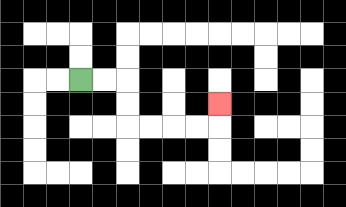{'start': '[3, 3]', 'end': '[9, 4]', 'path_directions': 'R,R,D,D,R,R,R,R,U', 'path_coordinates': '[[3, 3], [4, 3], [5, 3], [5, 4], [5, 5], [6, 5], [7, 5], [8, 5], [9, 5], [9, 4]]'}